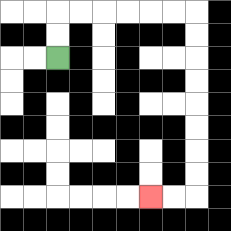{'start': '[2, 2]', 'end': '[6, 8]', 'path_directions': 'U,U,R,R,R,R,R,R,D,D,D,D,D,D,D,D,L,L', 'path_coordinates': '[[2, 2], [2, 1], [2, 0], [3, 0], [4, 0], [5, 0], [6, 0], [7, 0], [8, 0], [8, 1], [8, 2], [8, 3], [8, 4], [8, 5], [8, 6], [8, 7], [8, 8], [7, 8], [6, 8]]'}